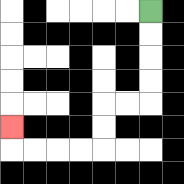{'start': '[6, 0]', 'end': '[0, 5]', 'path_directions': 'D,D,D,D,L,L,D,D,L,L,L,L,U', 'path_coordinates': '[[6, 0], [6, 1], [6, 2], [6, 3], [6, 4], [5, 4], [4, 4], [4, 5], [4, 6], [3, 6], [2, 6], [1, 6], [0, 6], [0, 5]]'}